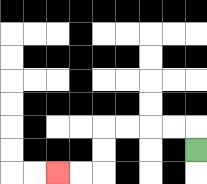{'start': '[8, 6]', 'end': '[2, 7]', 'path_directions': 'U,L,L,L,L,D,D,L,L', 'path_coordinates': '[[8, 6], [8, 5], [7, 5], [6, 5], [5, 5], [4, 5], [4, 6], [4, 7], [3, 7], [2, 7]]'}